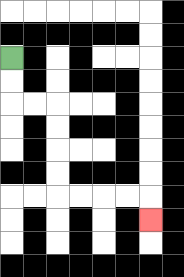{'start': '[0, 2]', 'end': '[6, 9]', 'path_directions': 'D,D,R,R,D,D,D,D,R,R,R,R,D', 'path_coordinates': '[[0, 2], [0, 3], [0, 4], [1, 4], [2, 4], [2, 5], [2, 6], [2, 7], [2, 8], [3, 8], [4, 8], [5, 8], [6, 8], [6, 9]]'}